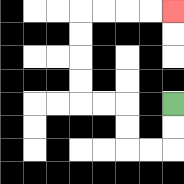{'start': '[7, 4]', 'end': '[7, 0]', 'path_directions': 'D,D,L,L,U,U,L,L,U,U,U,U,R,R,R,R', 'path_coordinates': '[[7, 4], [7, 5], [7, 6], [6, 6], [5, 6], [5, 5], [5, 4], [4, 4], [3, 4], [3, 3], [3, 2], [3, 1], [3, 0], [4, 0], [5, 0], [6, 0], [7, 0]]'}